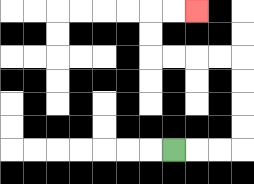{'start': '[7, 6]', 'end': '[8, 0]', 'path_directions': 'R,R,R,U,U,U,U,L,L,L,L,U,U,R,R', 'path_coordinates': '[[7, 6], [8, 6], [9, 6], [10, 6], [10, 5], [10, 4], [10, 3], [10, 2], [9, 2], [8, 2], [7, 2], [6, 2], [6, 1], [6, 0], [7, 0], [8, 0]]'}